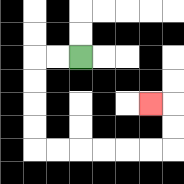{'start': '[3, 2]', 'end': '[6, 4]', 'path_directions': 'L,L,D,D,D,D,R,R,R,R,R,R,U,U,L', 'path_coordinates': '[[3, 2], [2, 2], [1, 2], [1, 3], [1, 4], [1, 5], [1, 6], [2, 6], [3, 6], [4, 6], [5, 6], [6, 6], [7, 6], [7, 5], [7, 4], [6, 4]]'}